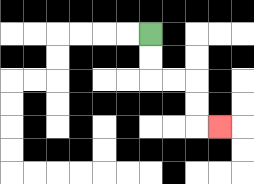{'start': '[6, 1]', 'end': '[9, 5]', 'path_directions': 'D,D,R,R,D,D,R', 'path_coordinates': '[[6, 1], [6, 2], [6, 3], [7, 3], [8, 3], [8, 4], [8, 5], [9, 5]]'}